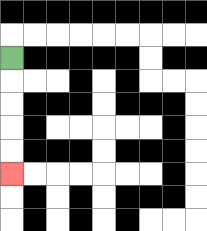{'start': '[0, 2]', 'end': '[0, 7]', 'path_directions': 'D,D,D,D,D', 'path_coordinates': '[[0, 2], [0, 3], [0, 4], [0, 5], [0, 6], [0, 7]]'}